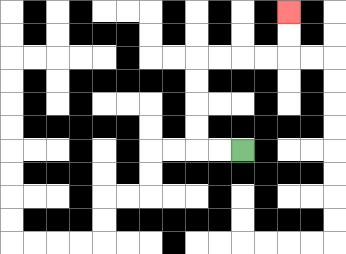{'start': '[10, 6]', 'end': '[12, 0]', 'path_directions': 'L,L,U,U,U,U,R,R,R,R,U,U', 'path_coordinates': '[[10, 6], [9, 6], [8, 6], [8, 5], [8, 4], [8, 3], [8, 2], [9, 2], [10, 2], [11, 2], [12, 2], [12, 1], [12, 0]]'}